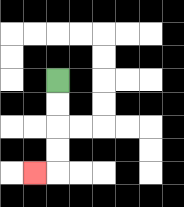{'start': '[2, 3]', 'end': '[1, 7]', 'path_directions': 'D,D,D,D,L', 'path_coordinates': '[[2, 3], [2, 4], [2, 5], [2, 6], [2, 7], [1, 7]]'}